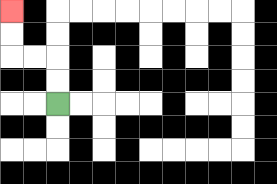{'start': '[2, 4]', 'end': '[0, 0]', 'path_directions': 'U,U,L,L,U,U', 'path_coordinates': '[[2, 4], [2, 3], [2, 2], [1, 2], [0, 2], [0, 1], [0, 0]]'}